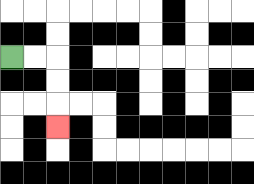{'start': '[0, 2]', 'end': '[2, 5]', 'path_directions': 'R,R,D,D,D', 'path_coordinates': '[[0, 2], [1, 2], [2, 2], [2, 3], [2, 4], [2, 5]]'}